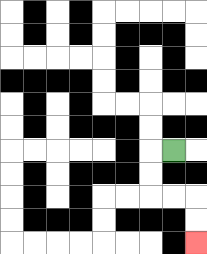{'start': '[7, 6]', 'end': '[8, 10]', 'path_directions': 'L,D,D,R,R,D,D', 'path_coordinates': '[[7, 6], [6, 6], [6, 7], [6, 8], [7, 8], [8, 8], [8, 9], [8, 10]]'}